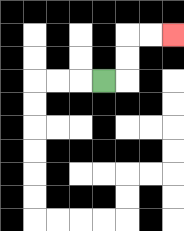{'start': '[4, 3]', 'end': '[7, 1]', 'path_directions': 'R,U,U,R,R', 'path_coordinates': '[[4, 3], [5, 3], [5, 2], [5, 1], [6, 1], [7, 1]]'}